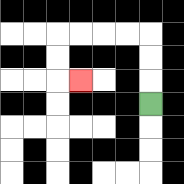{'start': '[6, 4]', 'end': '[3, 3]', 'path_directions': 'U,U,U,L,L,L,L,D,D,R', 'path_coordinates': '[[6, 4], [6, 3], [6, 2], [6, 1], [5, 1], [4, 1], [3, 1], [2, 1], [2, 2], [2, 3], [3, 3]]'}